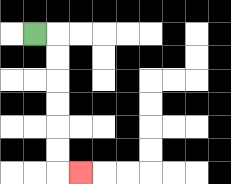{'start': '[1, 1]', 'end': '[3, 7]', 'path_directions': 'R,D,D,D,D,D,D,R', 'path_coordinates': '[[1, 1], [2, 1], [2, 2], [2, 3], [2, 4], [2, 5], [2, 6], [2, 7], [3, 7]]'}